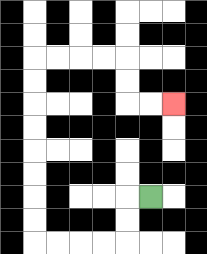{'start': '[6, 8]', 'end': '[7, 4]', 'path_directions': 'L,D,D,L,L,L,L,U,U,U,U,U,U,U,U,R,R,R,R,D,D,R,R', 'path_coordinates': '[[6, 8], [5, 8], [5, 9], [5, 10], [4, 10], [3, 10], [2, 10], [1, 10], [1, 9], [1, 8], [1, 7], [1, 6], [1, 5], [1, 4], [1, 3], [1, 2], [2, 2], [3, 2], [4, 2], [5, 2], [5, 3], [5, 4], [6, 4], [7, 4]]'}